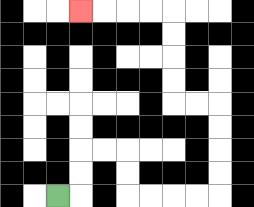{'start': '[2, 8]', 'end': '[3, 0]', 'path_directions': 'R,U,U,R,R,D,D,R,R,R,R,U,U,U,U,L,L,U,U,U,U,L,L,L,L', 'path_coordinates': '[[2, 8], [3, 8], [3, 7], [3, 6], [4, 6], [5, 6], [5, 7], [5, 8], [6, 8], [7, 8], [8, 8], [9, 8], [9, 7], [9, 6], [9, 5], [9, 4], [8, 4], [7, 4], [7, 3], [7, 2], [7, 1], [7, 0], [6, 0], [5, 0], [4, 0], [3, 0]]'}